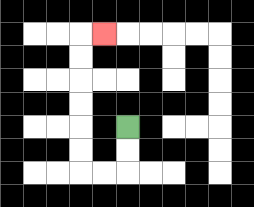{'start': '[5, 5]', 'end': '[4, 1]', 'path_directions': 'D,D,L,L,U,U,U,U,U,U,R', 'path_coordinates': '[[5, 5], [5, 6], [5, 7], [4, 7], [3, 7], [3, 6], [3, 5], [3, 4], [3, 3], [3, 2], [3, 1], [4, 1]]'}